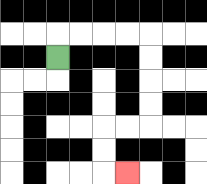{'start': '[2, 2]', 'end': '[5, 7]', 'path_directions': 'U,R,R,R,R,D,D,D,D,L,L,D,D,R', 'path_coordinates': '[[2, 2], [2, 1], [3, 1], [4, 1], [5, 1], [6, 1], [6, 2], [6, 3], [6, 4], [6, 5], [5, 5], [4, 5], [4, 6], [4, 7], [5, 7]]'}